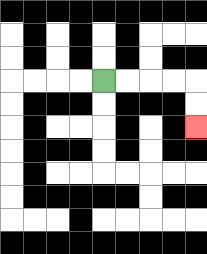{'start': '[4, 3]', 'end': '[8, 5]', 'path_directions': 'R,R,R,R,D,D', 'path_coordinates': '[[4, 3], [5, 3], [6, 3], [7, 3], [8, 3], [8, 4], [8, 5]]'}